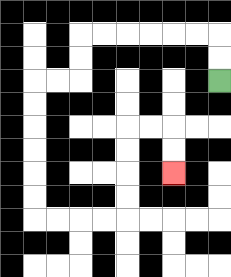{'start': '[9, 3]', 'end': '[7, 7]', 'path_directions': 'U,U,L,L,L,L,L,L,D,D,L,L,D,D,D,D,D,D,R,R,R,R,U,U,U,U,R,R,D,D', 'path_coordinates': '[[9, 3], [9, 2], [9, 1], [8, 1], [7, 1], [6, 1], [5, 1], [4, 1], [3, 1], [3, 2], [3, 3], [2, 3], [1, 3], [1, 4], [1, 5], [1, 6], [1, 7], [1, 8], [1, 9], [2, 9], [3, 9], [4, 9], [5, 9], [5, 8], [5, 7], [5, 6], [5, 5], [6, 5], [7, 5], [7, 6], [7, 7]]'}